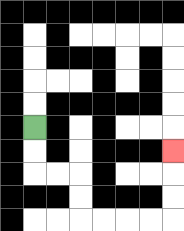{'start': '[1, 5]', 'end': '[7, 6]', 'path_directions': 'D,D,R,R,D,D,R,R,R,R,U,U,U', 'path_coordinates': '[[1, 5], [1, 6], [1, 7], [2, 7], [3, 7], [3, 8], [3, 9], [4, 9], [5, 9], [6, 9], [7, 9], [7, 8], [7, 7], [7, 6]]'}